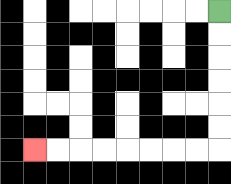{'start': '[9, 0]', 'end': '[1, 6]', 'path_directions': 'D,D,D,D,D,D,L,L,L,L,L,L,L,L', 'path_coordinates': '[[9, 0], [9, 1], [9, 2], [9, 3], [9, 4], [9, 5], [9, 6], [8, 6], [7, 6], [6, 6], [5, 6], [4, 6], [3, 6], [2, 6], [1, 6]]'}